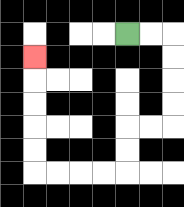{'start': '[5, 1]', 'end': '[1, 2]', 'path_directions': 'R,R,D,D,D,D,L,L,D,D,L,L,L,L,U,U,U,U,U', 'path_coordinates': '[[5, 1], [6, 1], [7, 1], [7, 2], [7, 3], [7, 4], [7, 5], [6, 5], [5, 5], [5, 6], [5, 7], [4, 7], [3, 7], [2, 7], [1, 7], [1, 6], [1, 5], [1, 4], [1, 3], [1, 2]]'}